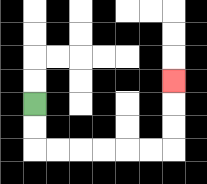{'start': '[1, 4]', 'end': '[7, 3]', 'path_directions': 'D,D,R,R,R,R,R,R,U,U,U', 'path_coordinates': '[[1, 4], [1, 5], [1, 6], [2, 6], [3, 6], [4, 6], [5, 6], [6, 6], [7, 6], [7, 5], [7, 4], [7, 3]]'}